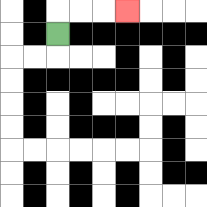{'start': '[2, 1]', 'end': '[5, 0]', 'path_directions': 'U,R,R,R', 'path_coordinates': '[[2, 1], [2, 0], [3, 0], [4, 0], [5, 0]]'}